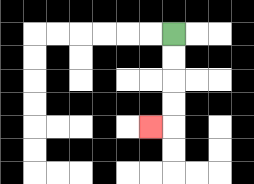{'start': '[7, 1]', 'end': '[6, 5]', 'path_directions': 'D,D,D,D,L', 'path_coordinates': '[[7, 1], [7, 2], [7, 3], [7, 4], [7, 5], [6, 5]]'}